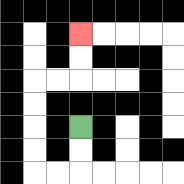{'start': '[3, 5]', 'end': '[3, 1]', 'path_directions': 'D,D,L,L,U,U,U,U,R,R,U,U', 'path_coordinates': '[[3, 5], [3, 6], [3, 7], [2, 7], [1, 7], [1, 6], [1, 5], [1, 4], [1, 3], [2, 3], [3, 3], [3, 2], [3, 1]]'}